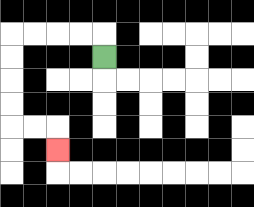{'start': '[4, 2]', 'end': '[2, 6]', 'path_directions': 'U,L,L,L,L,D,D,D,D,R,R,D', 'path_coordinates': '[[4, 2], [4, 1], [3, 1], [2, 1], [1, 1], [0, 1], [0, 2], [0, 3], [0, 4], [0, 5], [1, 5], [2, 5], [2, 6]]'}